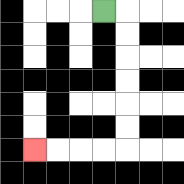{'start': '[4, 0]', 'end': '[1, 6]', 'path_directions': 'R,D,D,D,D,D,D,L,L,L,L', 'path_coordinates': '[[4, 0], [5, 0], [5, 1], [5, 2], [5, 3], [5, 4], [5, 5], [5, 6], [4, 6], [3, 6], [2, 6], [1, 6]]'}